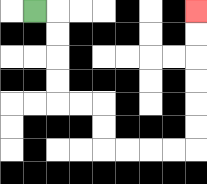{'start': '[1, 0]', 'end': '[8, 0]', 'path_directions': 'R,D,D,D,D,R,R,D,D,R,R,R,R,U,U,U,U,U,U', 'path_coordinates': '[[1, 0], [2, 0], [2, 1], [2, 2], [2, 3], [2, 4], [3, 4], [4, 4], [4, 5], [4, 6], [5, 6], [6, 6], [7, 6], [8, 6], [8, 5], [8, 4], [8, 3], [8, 2], [8, 1], [8, 0]]'}